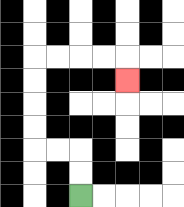{'start': '[3, 8]', 'end': '[5, 3]', 'path_directions': 'U,U,L,L,U,U,U,U,R,R,R,R,D', 'path_coordinates': '[[3, 8], [3, 7], [3, 6], [2, 6], [1, 6], [1, 5], [1, 4], [1, 3], [1, 2], [2, 2], [3, 2], [4, 2], [5, 2], [5, 3]]'}